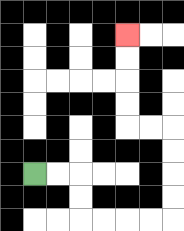{'start': '[1, 7]', 'end': '[5, 1]', 'path_directions': 'R,R,D,D,R,R,R,R,U,U,U,U,L,L,U,U,U,U', 'path_coordinates': '[[1, 7], [2, 7], [3, 7], [3, 8], [3, 9], [4, 9], [5, 9], [6, 9], [7, 9], [7, 8], [7, 7], [7, 6], [7, 5], [6, 5], [5, 5], [5, 4], [5, 3], [5, 2], [5, 1]]'}